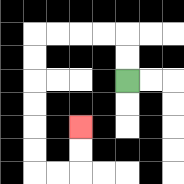{'start': '[5, 3]', 'end': '[3, 5]', 'path_directions': 'U,U,L,L,L,L,D,D,D,D,D,D,R,R,U,U', 'path_coordinates': '[[5, 3], [5, 2], [5, 1], [4, 1], [3, 1], [2, 1], [1, 1], [1, 2], [1, 3], [1, 4], [1, 5], [1, 6], [1, 7], [2, 7], [3, 7], [3, 6], [3, 5]]'}